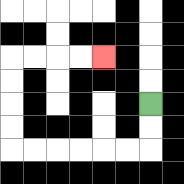{'start': '[6, 4]', 'end': '[4, 2]', 'path_directions': 'D,D,L,L,L,L,L,L,U,U,U,U,R,R,R,R', 'path_coordinates': '[[6, 4], [6, 5], [6, 6], [5, 6], [4, 6], [3, 6], [2, 6], [1, 6], [0, 6], [0, 5], [0, 4], [0, 3], [0, 2], [1, 2], [2, 2], [3, 2], [4, 2]]'}